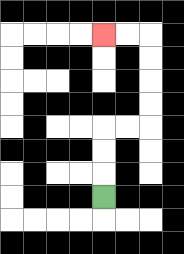{'start': '[4, 8]', 'end': '[4, 1]', 'path_directions': 'U,U,U,R,R,U,U,U,U,L,L', 'path_coordinates': '[[4, 8], [4, 7], [4, 6], [4, 5], [5, 5], [6, 5], [6, 4], [6, 3], [6, 2], [6, 1], [5, 1], [4, 1]]'}